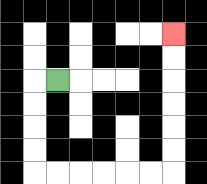{'start': '[2, 3]', 'end': '[7, 1]', 'path_directions': 'L,D,D,D,D,R,R,R,R,R,R,U,U,U,U,U,U', 'path_coordinates': '[[2, 3], [1, 3], [1, 4], [1, 5], [1, 6], [1, 7], [2, 7], [3, 7], [4, 7], [5, 7], [6, 7], [7, 7], [7, 6], [7, 5], [7, 4], [7, 3], [7, 2], [7, 1]]'}